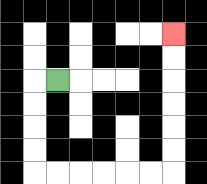{'start': '[2, 3]', 'end': '[7, 1]', 'path_directions': 'L,D,D,D,D,R,R,R,R,R,R,U,U,U,U,U,U', 'path_coordinates': '[[2, 3], [1, 3], [1, 4], [1, 5], [1, 6], [1, 7], [2, 7], [3, 7], [4, 7], [5, 7], [6, 7], [7, 7], [7, 6], [7, 5], [7, 4], [7, 3], [7, 2], [7, 1]]'}